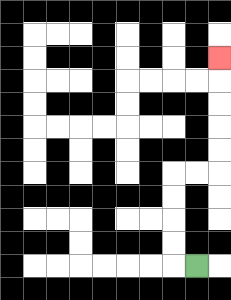{'start': '[8, 11]', 'end': '[9, 2]', 'path_directions': 'L,U,U,U,U,R,R,U,U,U,U,U', 'path_coordinates': '[[8, 11], [7, 11], [7, 10], [7, 9], [7, 8], [7, 7], [8, 7], [9, 7], [9, 6], [9, 5], [9, 4], [9, 3], [9, 2]]'}